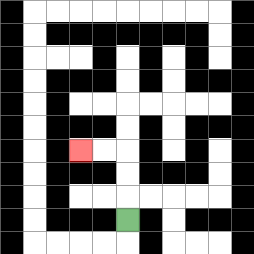{'start': '[5, 9]', 'end': '[3, 6]', 'path_directions': 'U,U,U,L,L', 'path_coordinates': '[[5, 9], [5, 8], [5, 7], [5, 6], [4, 6], [3, 6]]'}